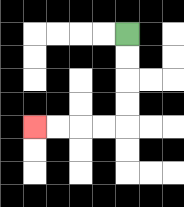{'start': '[5, 1]', 'end': '[1, 5]', 'path_directions': 'D,D,D,D,L,L,L,L', 'path_coordinates': '[[5, 1], [5, 2], [5, 3], [5, 4], [5, 5], [4, 5], [3, 5], [2, 5], [1, 5]]'}